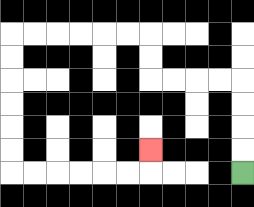{'start': '[10, 7]', 'end': '[6, 6]', 'path_directions': 'U,U,U,U,L,L,L,L,U,U,L,L,L,L,L,L,D,D,D,D,D,D,R,R,R,R,R,R,U', 'path_coordinates': '[[10, 7], [10, 6], [10, 5], [10, 4], [10, 3], [9, 3], [8, 3], [7, 3], [6, 3], [6, 2], [6, 1], [5, 1], [4, 1], [3, 1], [2, 1], [1, 1], [0, 1], [0, 2], [0, 3], [0, 4], [0, 5], [0, 6], [0, 7], [1, 7], [2, 7], [3, 7], [4, 7], [5, 7], [6, 7], [6, 6]]'}